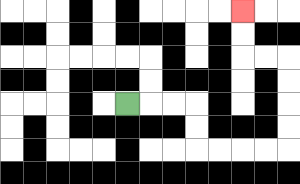{'start': '[5, 4]', 'end': '[10, 0]', 'path_directions': 'R,R,R,D,D,R,R,R,R,U,U,U,U,L,L,U,U', 'path_coordinates': '[[5, 4], [6, 4], [7, 4], [8, 4], [8, 5], [8, 6], [9, 6], [10, 6], [11, 6], [12, 6], [12, 5], [12, 4], [12, 3], [12, 2], [11, 2], [10, 2], [10, 1], [10, 0]]'}